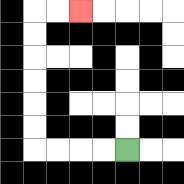{'start': '[5, 6]', 'end': '[3, 0]', 'path_directions': 'L,L,L,L,U,U,U,U,U,U,R,R', 'path_coordinates': '[[5, 6], [4, 6], [3, 6], [2, 6], [1, 6], [1, 5], [1, 4], [1, 3], [1, 2], [1, 1], [1, 0], [2, 0], [3, 0]]'}